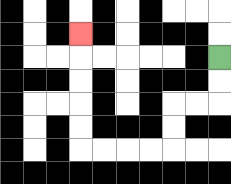{'start': '[9, 2]', 'end': '[3, 1]', 'path_directions': 'D,D,L,L,D,D,L,L,L,L,U,U,U,U,U', 'path_coordinates': '[[9, 2], [9, 3], [9, 4], [8, 4], [7, 4], [7, 5], [7, 6], [6, 6], [5, 6], [4, 6], [3, 6], [3, 5], [3, 4], [3, 3], [3, 2], [3, 1]]'}